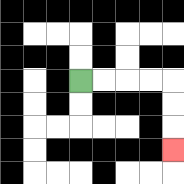{'start': '[3, 3]', 'end': '[7, 6]', 'path_directions': 'R,R,R,R,D,D,D', 'path_coordinates': '[[3, 3], [4, 3], [5, 3], [6, 3], [7, 3], [7, 4], [7, 5], [7, 6]]'}